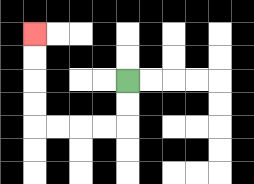{'start': '[5, 3]', 'end': '[1, 1]', 'path_directions': 'D,D,L,L,L,L,U,U,U,U', 'path_coordinates': '[[5, 3], [5, 4], [5, 5], [4, 5], [3, 5], [2, 5], [1, 5], [1, 4], [1, 3], [1, 2], [1, 1]]'}